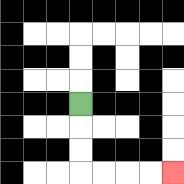{'start': '[3, 4]', 'end': '[7, 7]', 'path_directions': 'D,D,D,R,R,R,R', 'path_coordinates': '[[3, 4], [3, 5], [3, 6], [3, 7], [4, 7], [5, 7], [6, 7], [7, 7]]'}